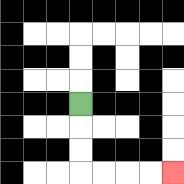{'start': '[3, 4]', 'end': '[7, 7]', 'path_directions': 'D,D,D,R,R,R,R', 'path_coordinates': '[[3, 4], [3, 5], [3, 6], [3, 7], [4, 7], [5, 7], [6, 7], [7, 7]]'}